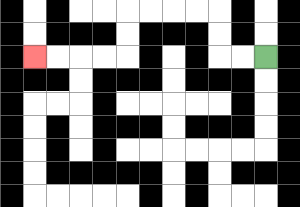{'start': '[11, 2]', 'end': '[1, 2]', 'path_directions': 'L,L,U,U,L,L,L,L,D,D,L,L,L,L', 'path_coordinates': '[[11, 2], [10, 2], [9, 2], [9, 1], [9, 0], [8, 0], [7, 0], [6, 0], [5, 0], [5, 1], [5, 2], [4, 2], [3, 2], [2, 2], [1, 2]]'}